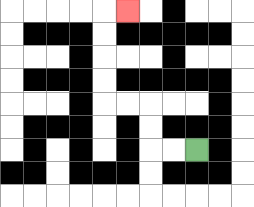{'start': '[8, 6]', 'end': '[5, 0]', 'path_directions': 'L,L,U,U,L,L,U,U,U,U,R', 'path_coordinates': '[[8, 6], [7, 6], [6, 6], [6, 5], [6, 4], [5, 4], [4, 4], [4, 3], [4, 2], [4, 1], [4, 0], [5, 0]]'}